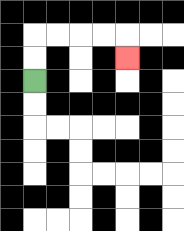{'start': '[1, 3]', 'end': '[5, 2]', 'path_directions': 'U,U,R,R,R,R,D', 'path_coordinates': '[[1, 3], [1, 2], [1, 1], [2, 1], [3, 1], [4, 1], [5, 1], [5, 2]]'}